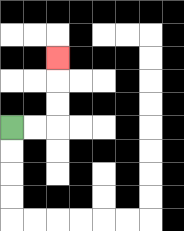{'start': '[0, 5]', 'end': '[2, 2]', 'path_directions': 'R,R,U,U,U', 'path_coordinates': '[[0, 5], [1, 5], [2, 5], [2, 4], [2, 3], [2, 2]]'}